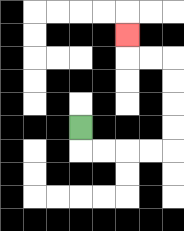{'start': '[3, 5]', 'end': '[5, 1]', 'path_directions': 'D,R,R,R,R,U,U,U,U,L,L,U', 'path_coordinates': '[[3, 5], [3, 6], [4, 6], [5, 6], [6, 6], [7, 6], [7, 5], [7, 4], [7, 3], [7, 2], [6, 2], [5, 2], [5, 1]]'}